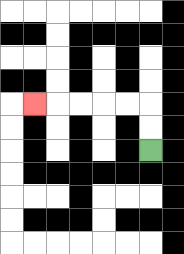{'start': '[6, 6]', 'end': '[1, 4]', 'path_directions': 'U,U,L,L,L,L,L', 'path_coordinates': '[[6, 6], [6, 5], [6, 4], [5, 4], [4, 4], [3, 4], [2, 4], [1, 4]]'}